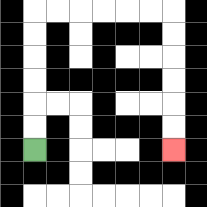{'start': '[1, 6]', 'end': '[7, 6]', 'path_directions': 'U,U,U,U,U,U,R,R,R,R,R,R,D,D,D,D,D,D', 'path_coordinates': '[[1, 6], [1, 5], [1, 4], [1, 3], [1, 2], [1, 1], [1, 0], [2, 0], [3, 0], [4, 0], [5, 0], [6, 0], [7, 0], [7, 1], [7, 2], [7, 3], [7, 4], [7, 5], [7, 6]]'}